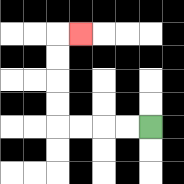{'start': '[6, 5]', 'end': '[3, 1]', 'path_directions': 'L,L,L,L,U,U,U,U,R', 'path_coordinates': '[[6, 5], [5, 5], [4, 5], [3, 5], [2, 5], [2, 4], [2, 3], [2, 2], [2, 1], [3, 1]]'}